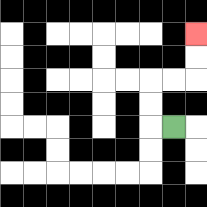{'start': '[7, 5]', 'end': '[8, 1]', 'path_directions': 'L,U,U,R,R,U,U', 'path_coordinates': '[[7, 5], [6, 5], [6, 4], [6, 3], [7, 3], [8, 3], [8, 2], [8, 1]]'}